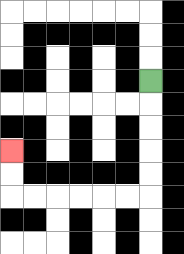{'start': '[6, 3]', 'end': '[0, 6]', 'path_directions': 'D,D,D,D,D,L,L,L,L,L,L,U,U', 'path_coordinates': '[[6, 3], [6, 4], [6, 5], [6, 6], [6, 7], [6, 8], [5, 8], [4, 8], [3, 8], [2, 8], [1, 8], [0, 8], [0, 7], [0, 6]]'}